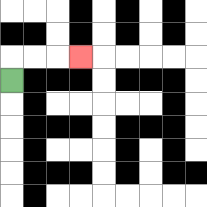{'start': '[0, 3]', 'end': '[3, 2]', 'path_directions': 'U,R,R,R', 'path_coordinates': '[[0, 3], [0, 2], [1, 2], [2, 2], [3, 2]]'}